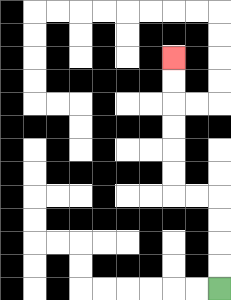{'start': '[9, 12]', 'end': '[7, 2]', 'path_directions': 'U,U,U,U,L,L,U,U,U,U,U,U', 'path_coordinates': '[[9, 12], [9, 11], [9, 10], [9, 9], [9, 8], [8, 8], [7, 8], [7, 7], [7, 6], [7, 5], [7, 4], [7, 3], [7, 2]]'}